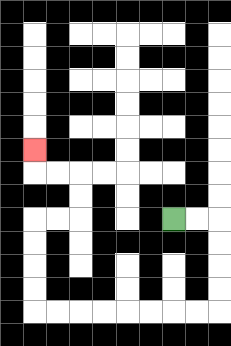{'start': '[7, 9]', 'end': '[1, 6]', 'path_directions': 'R,R,D,D,D,D,L,L,L,L,L,L,L,L,U,U,U,U,R,R,U,U,L,L,U', 'path_coordinates': '[[7, 9], [8, 9], [9, 9], [9, 10], [9, 11], [9, 12], [9, 13], [8, 13], [7, 13], [6, 13], [5, 13], [4, 13], [3, 13], [2, 13], [1, 13], [1, 12], [1, 11], [1, 10], [1, 9], [2, 9], [3, 9], [3, 8], [3, 7], [2, 7], [1, 7], [1, 6]]'}